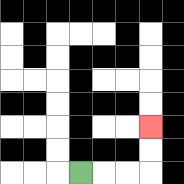{'start': '[3, 7]', 'end': '[6, 5]', 'path_directions': 'R,R,R,U,U', 'path_coordinates': '[[3, 7], [4, 7], [5, 7], [6, 7], [6, 6], [6, 5]]'}